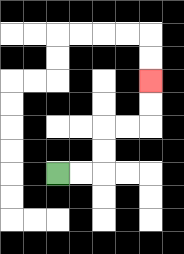{'start': '[2, 7]', 'end': '[6, 3]', 'path_directions': 'R,R,U,U,R,R,U,U', 'path_coordinates': '[[2, 7], [3, 7], [4, 7], [4, 6], [4, 5], [5, 5], [6, 5], [6, 4], [6, 3]]'}